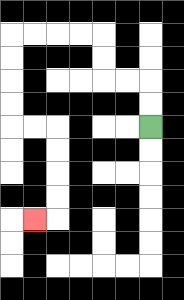{'start': '[6, 5]', 'end': '[1, 9]', 'path_directions': 'U,U,L,L,U,U,L,L,L,L,D,D,D,D,R,R,D,D,D,D,L', 'path_coordinates': '[[6, 5], [6, 4], [6, 3], [5, 3], [4, 3], [4, 2], [4, 1], [3, 1], [2, 1], [1, 1], [0, 1], [0, 2], [0, 3], [0, 4], [0, 5], [1, 5], [2, 5], [2, 6], [2, 7], [2, 8], [2, 9], [1, 9]]'}